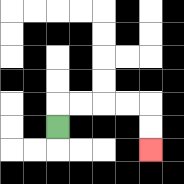{'start': '[2, 5]', 'end': '[6, 6]', 'path_directions': 'U,R,R,R,R,D,D', 'path_coordinates': '[[2, 5], [2, 4], [3, 4], [4, 4], [5, 4], [6, 4], [6, 5], [6, 6]]'}